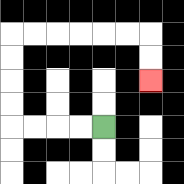{'start': '[4, 5]', 'end': '[6, 3]', 'path_directions': 'L,L,L,L,U,U,U,U,R,R,R,R,R,R,D,D', 'path_coordinates': '[[4, 5], [3, 5], [2, 5], [1, 5], [0, 5], [0, 4], [0, 3], [0, 2], [0, 1], [1, 1], [2, 1], [3, 1], [4, 1], [5, 1], [6, 1], [6, 2], [6, 3]]'}